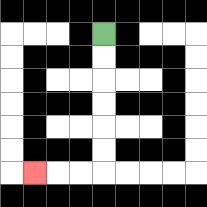{'start': '[4, 1]', 'end': '[1, 7]', 'path_directions': 'D,D,D,D,D,D,L,L,L', 'path_coordinates': '[[4, 1], [4, 2], [4, 3], [4, 4], [4, 5], [4, 6], [4, 7], [3, 7], [2, 7], [1, 7]]'}